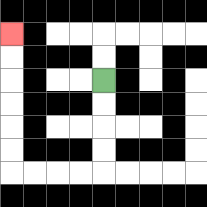{'start': '[4, 3]', 'end': '[0, 1]', 'path_directions': 'D,D,D,D,L,L,L,L,U,U,U,U,U,U', 'path_coordinates': '[[4, 3], [4, 4], [4, 5], [4, 6], [4, 7], [3, 7], [2, 7], [1, 7], [0, 7], [0, 6], [0, 5], [0, 4], [0, 3], [0, 2], [0, 1]]'}